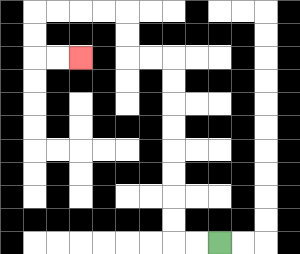{'start': '[9, 10]', 'end': '[3, 2]', 'path_directions': 'L,L,U,U,U,U,U,U,U,U,L,L,U,U,L,L,L,L,D,D,R,R', 'path_coordinates': '[[9, 10], [8, 10], [7, 10], [7, 9], [7, 8], [7, 7], [7, 6], [7, 5], [7, 4], [7, 3], [7, 2], [6, 2], [5, 2], [5, 1], [5, 0], [4, 0], [3, 0], [2, 0], [1, 0], [1, 1], [1, 2], [2, 2], [3, 2]]'}